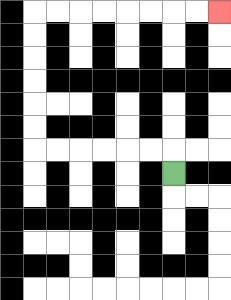{'start': '[7, 7]', 'end': '[9, 0]', 'path_directions': 'U,L,L,L,L,L,L,U,U,U,U,U,U,R,R,R,R,R,R,R,R', 'path_coordinates': '[[7, 7], [7, 6], [6, 6], [5, 6], [4, 6], [3, 6], [2, 6], [1, 6], [1, 5], [1, 4], [1, 3], [1, 2], [1, 1], [1, 0], [2, 0], [3, 0], [4, 0], [5, 0], [6, 0], [7, 0], [8, 0], [9, 0]]'}